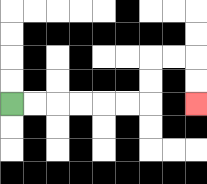{'start': '[0, 4]', 'end': '[8, 4]', 'path_directions': 'R,R,R,R,R,R,U,U,R,R,D,D', 'path_coordinates': '[[0, 4], [1, 4], [2, 4], [3, 4], [4, 4], [5, 4], [6, 4], [6, 3], [6, 2], [7, 2], [8, 2], [8, 3], [8, 4]]'}